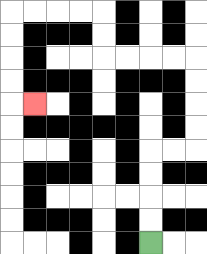{'start': '[6, 10]', 'end': '[1, 4]', 'path_directions': 'U,U,U,U,R,R,U,U,U,U,L,L,L,L,U,U,L,L,L,L,D,D,D,D,R', 'path_coordinates': '[[6, 10], [6, 9], [6, 8], [6, 7], [6, 6], [7, 6], [8, 6], [8, 5], [8, 4], [8, 3], [8, 2], [7, 2], [6, 2], [5, 2], [4, 2], [4, 1], [4, 0], [3, 0], [2, 0], [1, 0], [0, 0], [0, 1], [0, 2], [0, 3], [0, 4], [1, 4]]'}